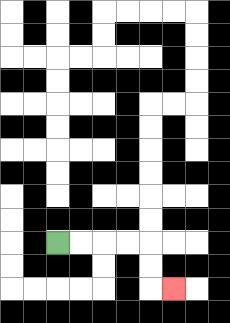{'start': '[2, 10]', 'end': '[7, 12]', 'path_directions': 'R,R,R,R,D,D,R', 'path_coordinates': '[[2, 10], [3, 10], [4, 10], [5, 10], [6, 10], [6, 11], [6, 12], [7, 12]]'}